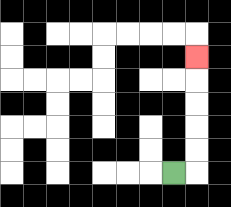{'start': '[7, 7]', 'end': '[8, 2]', 'path_directions': 'R,U,U,U,U,U', 'path_coordinates': '[[7, 7], [8, 7], [8, 6], [8, 5], [8, 4], [8, 3], [8, 2]]'}